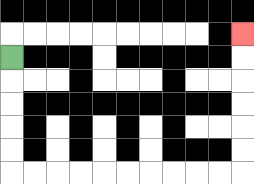{'start': '[0, 2]', 'end': '[10, 1]', 'path_directions': 'D,D,D,D,D,R,R,R,R,R,R,R,R,R,R,U,U,U,U,U,U', 'path_coordinates': '[[0, 2], [0, 3], [0, 4], [0, 5], [0, 6], [0, 7], [1, 7], [2, 7], [3, 7], [4, 7], [5, 7], [6, 7], [7, 7], [8, 7], [9, 7], [10, 7], [10, 6], [10, 5], [10, 4], [10, 3], [10, 2], [10, 1]]'}